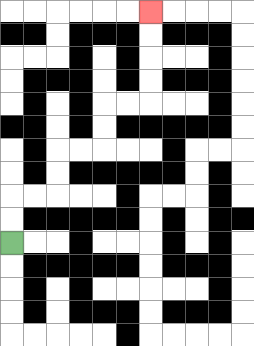{'start': '[0, 10]', 'end': '[6, 0]', 'path_directions': 'U,U,R,R,U,U,R,R,U,U,R,R,U,U,U,U', 'path_coordinates': '[[0, 10], [0, 9], [0, 8], [1, 8], [2, 8], [2, 7], [2, 6], [3, 6], [4, 6], [4, 5], [4, 4], [5, 4], [6, 4], [6, 3], [6, 2], [6, 1], [6, 0]]'}